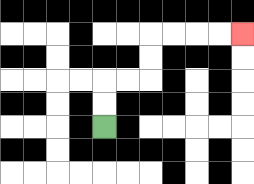{'start': '[4, 5]', 'end': '[10, 1]', 'path_directions': 'U,U,R,R,U,U,R,R,R,R', 'path_coordinates': '[[4, 5], [4, 4], [4, 3], [5, 3], [6, 3], [6, 2], [6, 1], [7, 1], [8, 1], [9, 1], [10, 1]]'}